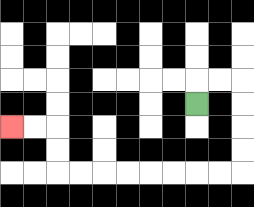{'start': '[8, 4]', 'end': '[0, 5]', 'path_directions': 'U,R,R,D,D,D,D,L,L,L,L,L,L,L,L,U,U,L,L', 'path_coordinates': '[[8, 4], [8, 3], [9, 3], [10, 3], [10, 4], [10, 5], [10, 6], [10, 7], [9, 7], [8, 7], [7, 7], [6, 7], [5, 7], [4, 7], [3, 7], [2, 7], [2, 6], [2, 5], [1, 5], [0, 5]]'}